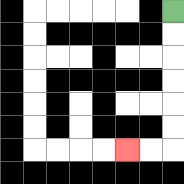{'start': '[7, 0]', 'end': '[5, 6]', 'path_directions': 'D,D,D,D,D,D,L,L', 'path_coordinates': '[[7, 0], [7, 1], [7, 2], [7, 3], [7, 4], [7, 5], [7, 6], [6, 6], [5, 6]]'}